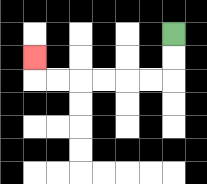{'start': '[7, 1]', 'end': '[1, 2]', 'path_directions': 'D,D,L,L,L,L,L,L,U', 'path_coordinates': '[[7, 1], [7, 2], [7, 3], [6, 3], [5, 3], [4, 3], [3, 3], [2, 3], [1, 3], [1, 2]]'}